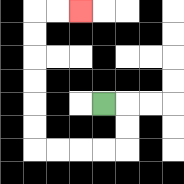{'start': '[4, 4]', 'end': '[3, 0]', 'path_directions': 'R,D,D,L,L,L,L,U,U,U,U,U,U,R,R', 'path_coordinates': '[[4, 4], [5, 4], [5, 5], [5, 6], [4, 6], [3, 6], [2, 6], [1, 6], [1, 5], [1, 4], [1, 3], [1, 2], [1, 1], [1, 0], [2, 0], [3, 0]]'}